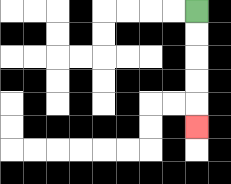{'start': '[8, 0]', 'end': '[8, 5]', 'path_directions': 'D,D,D,D,D', 'path_coordinates': '[[8, 0], [8, 1], [8, 2], [8, 3], [8, 4], [8, 5]]'}